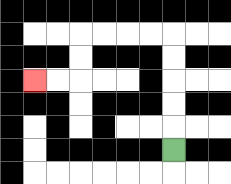{'start': '[7, 6]', 'end': '[1, 3]', 'path_directions': 'U,U,U,U,U,L,L,L,L,D,D,L,L', 'path_coordinates': '[[7, 6], [7, 5], [7, 4], [7, 3], [7, 2], [7, 1], [6, 1], [5, 1], [4, 1], [3, 1], [3, 2], [3, 3], [2, 3], [1, 3]]'}